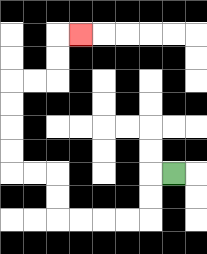{'start': '[7, 7]', 'end': '[3, 1]', 'path_directions': 'L,D,D,L,L,L,L,U,U,L,L,U,U,U,U,R,R,U,U,R', 'path_coordinates': '[[7, 7], [6, 7], [6, 8], [6, 9], [5, 9], [4, 9], [3, 9], [2, 9], [2, 8], [2, 7], [1, 7], [0, 7], [0, 6], [0, 5], [0, 4], [0, 3], [1, 3], [2, 3], [2, 2], [2, 1], [3, 1]]'}